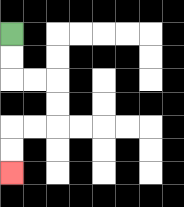{'start': '[0, 1]', 'end': '[0, 7]', 'path_directions': 'D,D,R,R,D,D,L,L,D,D', 'path_coordinates': '[[0, 1], [0, 2], [0, 3], [1, 3], [2, 3], [2, 4], [2, 5], [1, 5], [0, 5], [0, 6], [0, 7]]'}